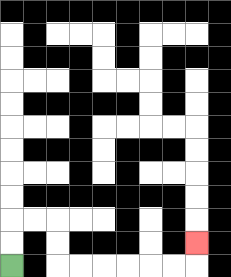{'start': '[0, 11]', 'end': '[8, 10]', 'path_directions': 'U,U,R,R,D,D,R,R,R,R,R,R,U', 'path_coordinates': '[[0, 11], [0, 10], [0, 9], [1, 9], [2, 9], [2, 10], [2, 11], [3, 11], [4, 11], [5, 11], [6, 11], [7, 11], [8, 11], [8, 10]]'}